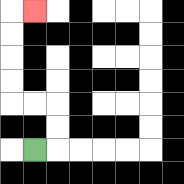{'start': '[1, 6]', 'end': '[1, 0]', 'path_directions': 'R,U,U,L,L,U,U,U,U,R', 'path_coordinates': '[[1, 6], [2, 6], [2, 5], [2, 4], [1, 4], [0, 4], [0, 3], [0, 2], [0, 1], [0, 0], [1, 0]]'}